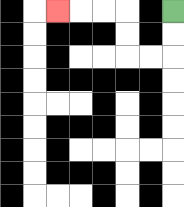{'start': '[7, 0]', 'end': '[2, 0]', 'path_directions': 'D,D,L,L,U,U,L,L,L', 'path_coordinates': '[[7, 0], [7, 1], [7, 2], [6, 2], [5, 2], [5, 1], [5, 0], [4, 0], [3, 0], [2, 0]]'}